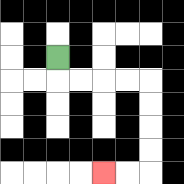{'start': '[2, 2]', 'end': '[4, 7]', 'path_directions': 'D,R,R,R,R,D,D,D,D,L,L', 'path_coordinates': '[[2, 2], [2, 3], [3, 3], [4, 3], [5, 3], [6, 3], [6, 4], [6, 5], [6, 6], [6, 7], [5, 7], [4, 7]]'}